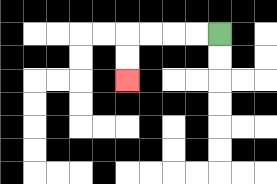{'start': '[9, 1]', 'end': '[5, 3]', 'path_directions': 'L,L,L,L,D,D', 'path_coordinates': '[[9, 1], [8, 1], [7, 1], [6, 1], [5, 1], [5, 2], [5, 3]]'}